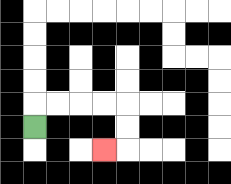{'start': '[1, 5]', 'end': '[4, 6]', 'path_directions': 'U,R,R,R,R,D,D,L', 'path_coordinates': '[[1, 5], [1, 4], [2, 4], [3, 4], [4, 4], [5, 4], [5, 5], [5, 6], [4, 6]]'}